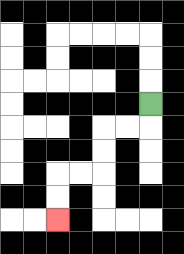{'start': '[6, 4]', 'end': '[2, 9]', 'path_directions': 'D,L,L,D,D,L,L,D,D', 'path_coordinates': '[[6, 4], [6, 5], [5, 5], [4, 5], [4, 6], [4, 7], [3, 7], [2, 7], [2, 8], [2, 9]]'}